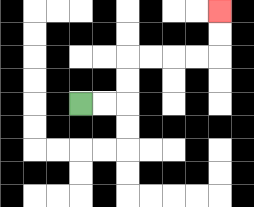{'start': '[3, 4]', 'end': '[9, 0]', 'path_directions': 'R,R,U,U,R,R,R,R,U,U', 'path_coordinates': '[[3, 4], [4, 4], [5, 4], [5, 3], [5, 2], [6, 2], [7, 2], [8, 2], [9, 2], [9, 1], [9, 0]]'}